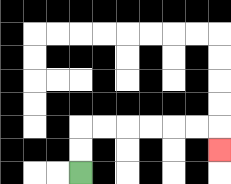{'start': '[3, 7]', 'end': '[9, 6]', 'path_directions': 'U,U,R,R,R,R,R,R,D', 'path_coordinates': '[[3, 7], [3, 6], [3, 5], [4, 5], [5, 5], [6, 5], [7, 5], [8, 5], [9, 5], [9, 6]]'}